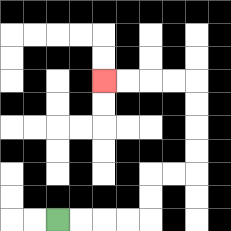{'start': '[2, 9]', 'end': '[4, 3]', 'path_directions': 'R,R,R,R,U,U,R,R,U,U,U,U,L,L,L,L', 'path_coordinates': '[[2, 9], [3, 9], [4, 9], [5, 9], [6, 9], [6, 8], [6, 7], [7, 7], [8, 7], [8, 6], [8, 5], [8, 4], [8, 3], [7, 3], [6, 3], [5, 3], [4, 3]]'}